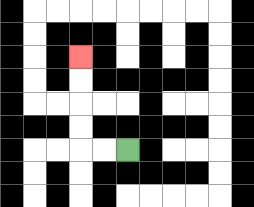{'start': '[5, 6]', 'end': '[3, 2]', 'path_directions': 'L,L,U,U,U,U', 'path_coordinates': '[[5, 6], [4, 6], [3, 6], [3, 5], [3, 4], [3, 3], [3, 2]]'}